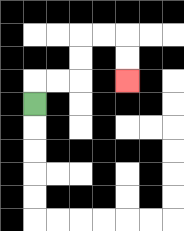{'start': '[1, 4]', 'end': '[5, 3]', 'path_directions': 'U,R,R,U,U,R,R,D,D', 'path_coordinates': '[[1, 4], [1, 3], [2, 3], [3, 3], [3, 2], [3, 1], [4, 1], [5, 1], [5, 2], [5, 3]]'}